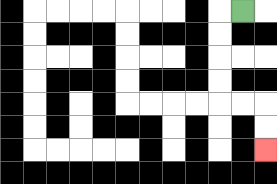{'start': '[10, 0]', 'end': '[11, 6]', 'path_directions': 'L,D,D,D,D,R,R,D,D', 'path_coordinates': '[[10, 0], [9, 0], [9, 1], [9, 2], [9, 3], [9, 4], [10, 4], [11, 4], [11, 5], [11, 6]]'}